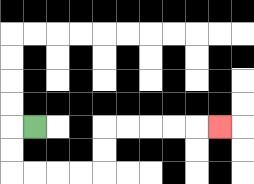{'start': '[1, 5]', 'end': '[9, 5]', 'path_directions': 'L,D,D,R,R,R,R,U,U,R,R,R,R,R', 'path_coordinates': '[[1, 5], [0, 5], [0, 6], [0, 7], [1, 7], [2, 7], [3, 7], [4, 7], [4, 6], [4, 5], [5, 5], [6, 5], [7, 5], [8, 5], [9, 5]]'}